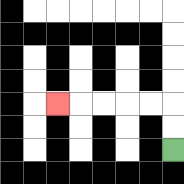{'start': '[7, 6]', 'end': '[2, 4]', 'path_directions': 'U,U,L,L,L,L,L', 'path_coordinates': '[[7, 6], [7, 5], [7, 4], [6, 4], [5, 4], [4, 4], [3, 4], [2, 4]]'}